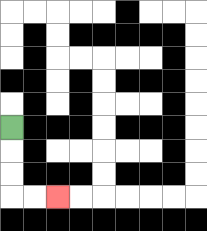{'start': '[0, 5]', 'end': '[2, 8]', 'path_directions': 'D,D,D,R,R', 'path_coordinates': '[[0, 5], [0, 6], [0, 7], [0, 8], [1, 8], [2, 8]]'}